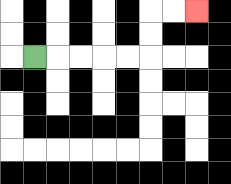{'start': '[1, 2]', 'end': '[8, 0]', 'path_directions': 'R,R,R,R,R,U,U,R,R', 'path_coordinates': '[[1, 2], [2, 2], [3, 2], [4, 2], [5, 2], [6, 2], [6, 1], [6, 0], [7, 0], [8, 0]]'}